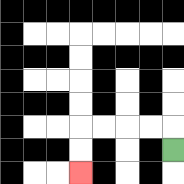{'start': '[7, 6]', 'end': '[3, 7]', 'path_directions': 'U,L,L,L,L,D,D', 'path_coordinates': '[[7, 6], [7, 5], [6, 5], [5, 5], [4, 5], [3, 5], [3, 6], [3, 7]]'}